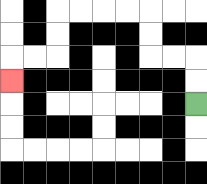{'start': '[8, 4]', 'end': '[0, 3]', 'path_directions': 'U,U,L,L,U,U,L,L,L,L,D,D,L,L,D', 'path_coordinates': '[[8, 4], [8, 3], [8, 2], [7, 2], [6, 2], [6, 1], [6, 0], [5, 0], [4, 0], [3, 0], [2, 0], [2, 1], [2, 2], [1, 2], [0, 2], [0, 3]]'}